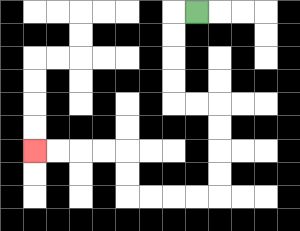{'start': '[8, 0]', 'end': '[1, 6]', 'path_directions': 'L,D,D,D,D,R,R,D,D,D,D,L,L,L,L,U,U,L,L,L,L', 'path_coordinates': '[[8, 0], [7, 0], [7, 1], [7, 2], [7, 3], [7, 4], [8, 4], [9, 4], [9, 5], [9, 6], [9, 7], [9, 8], [8, 8], [7, 8], [6, 8], [5, 8], [5, 7], [5, 6], [4, 6], [3, 6], [2, 6], [1, 6]]'}